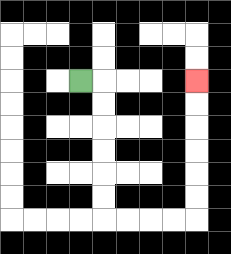{'start': '[3, 3]', 'end': '[8, 3]', 'path_directions': 'R,D,D,D,D,D,D,R,R,R,R,U,U,U,U,U,U', 'path_coordinates': '[[3, 3], [4, 3], [4, 4], [4, 5], [4, 6], [4, 7], [4, 8], [4, 9], [5, 9], [6, 9], [7, 9], [8, 9], [8, 8], [8, 7], [8, 6], [8, 5], [8, 4], [8, 3]]'}